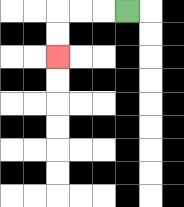{'start': '[5, 0]', 'end': '[2, 2]', 'path_directions': 'L,L,L,D,D', 'path_coordinates': '[[5, 0], [4, 0], [3, 0], [2, 0], [2, 1], [2, 2]]'}